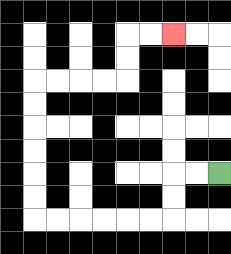{'start': '[9, 7]', 'end': '[7, 1]', 'path_directions': 'L,L,D,D,L,L,L,L,L,L,U,U,U,U,U,U,R,R,R,R,U,U,R,R', 'path_coordinates': '[[9, 7], [8, 7], [7, 7], [7, 8], [7, 9], [6, 9], [5, 9], [4, 9], [3, 9], [2, 9], [1, 9], [1, 8], [1, 7], [1, 6], [1, 5], [1, 4], [1, 3], [2, 3], [3, 3], [4, 3], [5, 3], [5, 2], [5, 1], [6, 1], [7, 1]]'}